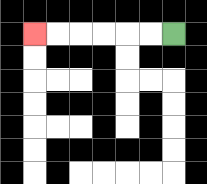{'start': '[7, 1]', 'end': '[1, 1]', 'path_directions': 'L,L,L,L,L,L', 'path_coordinates': '[[7, 1], [6, 1], [5, 1], [4, 1], [3, 1], [2, 1], [1, 1]]'}